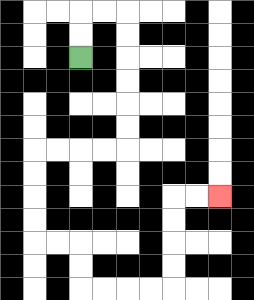{'start': '[3, 2]', 'end': '[9, 8]', 'path_directions': 'U,U,R,R,D,D,D,D,D,D,L,L,L,L,D,D,D,D,R,R,D,D,R,R,R,R,U,U,U,U,R,R', 'path_coordinates': '[[3, 2], [3, 1], [3, 0], [4, 0], [5, 0], [5, 1], [5, 2], [5, 3], [5, 4], [5, 5], [5, 6], [4, 6], [3, 6], [2, 6], [1, 6], [1, 7], [1, 8], [1, 9], [1, 10], [2, 10], [3, 10], [3, 11], [3, 12], [4, 12], [5, 12], [6, 12], [7, 12], [7, 11], [7, 10], [7, 9], [7, 8], [8, 8], [9, 8]]'}